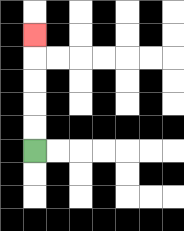{'start': '[1, 6]', 'end': '[1, 1]', 'path_directions': 'U,U,U,U,U', 'path_coordinates': '[[1, 6], [1, 5], [1, 4], [1, 3], [1, 2], [1, 1]]'}